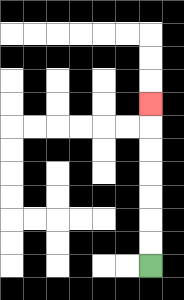{'start': '[6, 11]', 'end': '[6, 4]', 'path_directions': 'U,U,U,U,U,U,U', 'path_coordinates': '[[6, 11], [6, 10], [6, 9], [6, 8], [6, 7], [6, 6], [6, 5], [6, 4]]'}